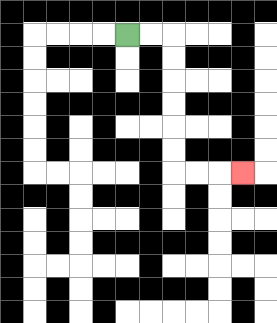{'start': '[5, 1]', 'end': '[10, 7]', 'path_directions': 'R,R,D,D,D,D,D,D,R,R,R', 'path_coordinates': '[[5, 1], [6, 1], [7, 1], [7, 2], [7, 3], [7, 4], [7, 5], [7, 6], [7, 7], [8, 7], [9, 7], [10, 7]]'}